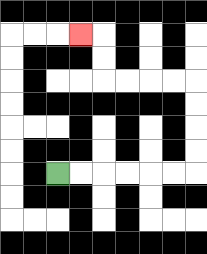{'start': '[2, 7]', 'end': '[3, 1]', 'path_directions': 'R,R,R,R,R,R,U,U,U,U,L,L,L,L,U,U,L', 'path_coordinates': '[[2, 7], [3, 7], [4, 7], [5, 7], [6, 7], [7, 7], [8, 7], [8, 6], [8, 5], [8, 4], [8, 3], [7, 3], [6, 3], [5, 3], [4, 3], [4, 2], [4, 1], [3, 1]]'}